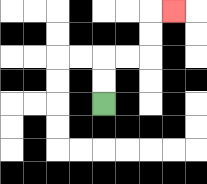{'start': '[4, 4]', 'end': '[7, 0]', 'path_directions': 'U,U,R,R,U,U,R', 'path_coordinates': '[[4, 4], [4, 3], [4, 2], [5, 2], [6, 2], [6, 1], [6, 0], [7, 0]]'}